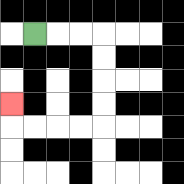{'start': '[1, 1]', 'end': '[0, 4]', 'path_directions': 'R,R,R,D,D,D,D,L,L,L,L,U', 'path_coordinates': '[[1, 1], [2, 1], [3, 1], [4, 1], [4, 2], [4, 3], [4, 4], [4, 5], [3, 5], [2, 5], [1, 5], [0, 5], [0, 4]]'}